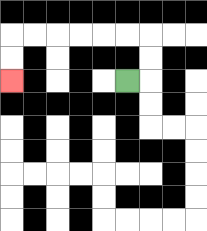{'start': '[5, 3]', 'end': '[0, 3]', 'path_directions': 'R,U,U,L,L,L,L,L,L,D,D', 'path_coordinates': '[[5, 3], [6, 3], [6, 2], [6, 1], [5, 1], [4, 1], [3, 1], [2, 1], [1, 1], [0, 1], [0, 2], [0, 3]]'}